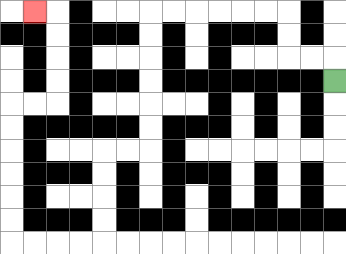{'start': '[14, 3]', 'end': '[1, 0]', 'path_directions': 'U,L,L,U,U,L,L,L,L,L,L,D,D,D,D,D,D,L,L,D,D,D,D,L,L,L,L,U,U,U,U,U,U,R,R,U,U,U,U,L', 'path_coordinates': '[[14, 3], [14, 2], [13, 2], [12, 2], [12, 1], [12, 0], [11, 0], [10, 0], [9, 0], [8, 0], [7, 0], [6, 0], [6, 1], [6, 2], [6, 3], [6, 4], [6, 5], [6, 6], [5, 6], [4, 6], [4, 7], [4, 8], [4, 9], [4, 10], [3, 10], [2, 10], [1, 10], [0, 10], [0, 9], [0, 8], [0, 7], [0, 6], [0, 5], [0, 4], [1, 4], [2, 4], [2, 3], [2, 2], [2, 1], [2, 0], [1, 0]]'}